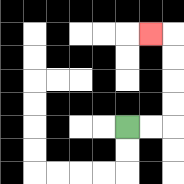{'start': '[5, 5]', 'end': '[6, 1]', 'path_directions': 'R,R,U,U,U,U,L', 'path_coordinates': '[[5, 5], [6, 5], [7, 5], [7, 4], [7, 3], [7, 2], [7, 1], [6, 1]]'}